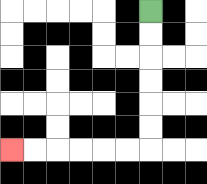{'start': '[6, 0]', 'end': '[0, 6]', 'path_directions': 'D,D,D,D,D,D,L,L,L,L,L,L', 'path_coordinates': '[[6, 0], [6, 1], [6, 2], [6, 3], [6, 4], [6, 5], [6, 6], [5, 6], [4, 6], [3, 6], [2, 6], [1, 6], [0, 6]]'}